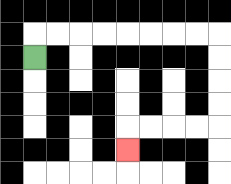{'start': '[1, 2]', 'end': '[5, 6]', 'path_directions': 'U,R,R,R,R,R,R,R,R,D,D,D,D,L,L,L,L,D', 'path_coordinates': '[[1, 2], [1, 1], [2, 1], [3, 1], [4, 1], [5, 1], [6, 1], [7, 1], [8, 1], [9, 1], [9, 2], [9, 3], [9, 4], [9, 5], [8, 5], [7, 5], [6, 5], [5, 5], [5, 6]]'}